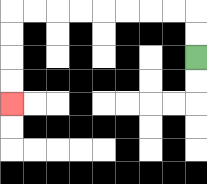{'start': '[8, 2]', 'end': '[0, 4]', 'path_directions': 'U,U,L,L,L,L,L,L,L,L,D,D,D,D', 'path_coordinates': '[[8, 2], [8, 1], [8, 0], [7, 0], [6, 0], [5, 0], [4, 0], [3, 0], [2, 0], [1, 0], [0, 0], [0, 1], [0, 2], [0, 3], [0, 4]]'}